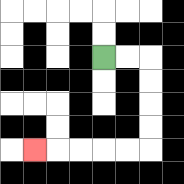{'start': '[4, 2]', 'end': '[1, 6]', 'path_directions': 'R,R,D,D,D,D,L,L,L,L,L', 'path_coordinates': '[[4, 2], [5, 2], [6, 2], [6, 3], [6, 4], [6, 5], [6, 6], [5, 6], [4, 6], [3, 6], [2, 6], [1, 6]]'}